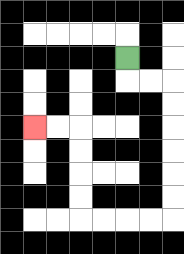{'start': '[5, 2]', 'end': '[1, 5]', 'path_directions': 'D,R,R,D,D,D,D,D,D,L,L,L,L,U,U,U,U,L,L', 'path_coordinates': '[[5, 2], [5, 3], [6, 3], [7, 3], [7, 4], [7, 5], [7, 6], [7, 7], [7, 8], [7, 9], [6, 9], [5, 9], [4, 9], [3, 9], [3, 8], [3, 7], [3, 6], [3, 5], [2, 5], [1, 5]]'}